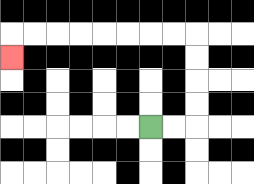{'start': '[6, 5]', 'end': '[0, 2]', 'path_directions': 'R,R,U,U,U,U,L,L,L,L,L,L,L,L,D', 'path_coordinates': '[[6, 5], [7, 5], [8, 5], [8, 4], [8, 3], [8, 2], [8, 1], [7, 1], [6, 1], [5, 1], [4, 1], [3, 1], [2, 1], [1, 1], [0, 1], [0, 2]]'}